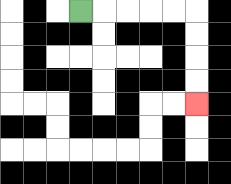{'start': '[3, 0]', 'end': '[8, 4]', 'path_directions': 'R,R,R,R,R,D,D,D,D', 'path_coordinates': '[[3, 0], [4, 0], [5, 0], [6, 0], [7, 0], [8, 0], [8, 1], [8, 2], [8, 3], [8, 4]]'}